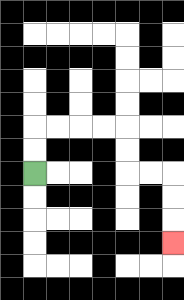{'start': '[1, 7]', 'end': '[7, 10]', 'path_directions': 'U,U,R,R,R,R,D,D,R,R,D,D,D', 'path_coordinates': '[[1, 7], [1, 6], [1, 5], [2, 5], [3, 5], [4, 5], [5, 5], [5, 6], [5, 7], [6, 7], [7, 7], [7, 8], [7, 9], [7, 10]]'}